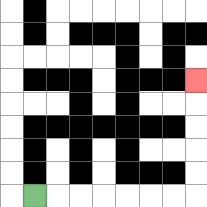{'start': '[1, 8]', 'end': '[8, 3]', 'path_directions': 'R,R,R,R,R,R,R,U,U,U,U,U', 'path_coordinates': '[[1, 8], [2, 8], [3, 8], [4, 8], [5, 8], [6, 8], [7, 8], [8, 8], [8, 7], [8, 6], [8, 5], [8, 4], [8, 3]]'}